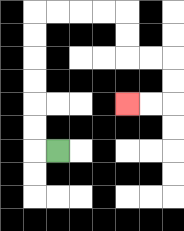{'start': '[2, 6]', 'end': '[5, 4]', 'path_directions': 'L,U,U,U,U,U,U,R,R,R,R,D,D,R,R,D,D,L,L', 'path_coordinates': '[[2, 6], [1, 6], [1, 5], [1, 4], [1, 3], [1, 2], [1, 1], [1, 0], [2, 0], [3, 0], [4, 0], [5, 0], [5, 1], [5, 2], [6, 2], [7, 2], [7, 3], [7, 4], [6, 4], [5, 4]]'}